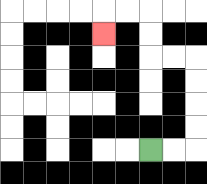{'start': '[6, 6]', 'end': '[4, 1]', 'path_directions': 'R,R,U,U,U,U,L,L,U,U,L,L,D', 'path_coordinates': '[[6, 6], [7, 6], [8, 6], [8, 5], [8, 4], [8, 3], [8, 2], [7, 2], [6, 2], [6, 1], [6, 0], [5, 0], [4, 0], [4, 1]]'}